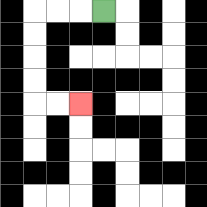{'start': '[4, 0]', 'end': '[3, 4]', 'path_directions': 'L,L,L,D,D,D,D,R,R', 'path_coordinates': '[[4, 0], [3, 0], [2, 0], [1, 0], [1, 1], [1, 2], [1, 3], [1, 4], [2, 4], [3, 4]]'}